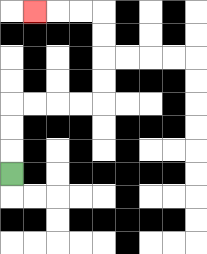{'start': '[0, 7]', 'end': '[1, 0]', 'path_directions': 'U,U,U,R,R,R,R,U,U,U,U,L,L,L', 'path_coordinates': '[[0, 7], [0, 6], [0, 5], [0, 4], [1, 4], [2, 4], [3, 4], [4, 4], [4, 3], [4, 2], [4, 1], [4, 0], [3, 0], [2, 0], [1, 0]]'}